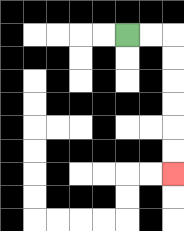{'start': '[5, 1]', 'end': '[7, 7]', 'path_directions': 'R,R,D,D,D,D,D,D', 'path_coordinates': '[[5, 1], [6, 1], [7, 1], [7, 2], [7, 3], [7, 4], [7, 5], [7, 6], [7, 7]]'}